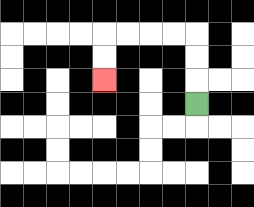{'start': '[8, 4]', 'end': '[4, 3]', 'path_directions': 'U,U,U,L,L,L,L,D,D', 'path_coordinates': '[[8, 4], [8, 3], [8, 2], [8, 1], [7, 1], [6, 1], [5, 1], [4, 1], [4, 2], [4, 3]]'}